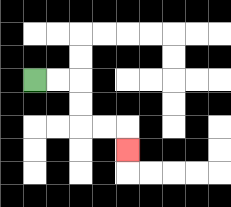{'start': '[1, 3]', 'end': '[5, 6]', 'path_directions': 'R,R,D,D,R,R,D', 'path_coordinates': '[[1, 3], [2, 3], [3, 3], [3, 4], [3, 5], [4, 5], [5, 5], [5, 6]]'}